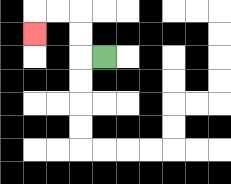{'start': '[4, 2]', 'end': '[1, 1]', 'path_directions': 'L,U,U,L,L,D', 'path_coordinates': '[[4, 2], [3, 2], [3, 1], [3, 0], [2, 0], [1, 0], [1, 1]]'}